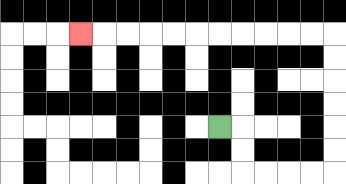{'start': '[9, 5]', 'end': '[3, 1]', 'path_directions': 'R,D,D,R,R,R,R,U,U,U,U,U,U,L,L,L,L,L,L,L,L,L,L,L', 'path_coordinates': '[[9, 5], [10, 5], [10, 6], [10, 7], [11, 7], [12, 7], [13, 7], [14, 7], [14, 6], [14, 5], [14, 4], [14, 3], [14, 2], [14, 1], [13, 1], [12, 1], [11, 1], [10, 1], [9, 1], [8, 1], [7, 1], [6, 1], [5, 1], [4, 1], [3, 1]]'}